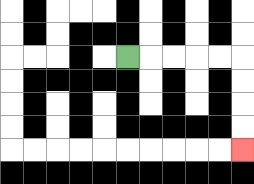{'start': '[5, 2]', 'end': '[10, 6]', 'path_directions': 'R,R,R,R,R,D,D,D,D', 'path_coordinates': '[[5, 2], [6, 2], [7, 2], [8, 2], [9, 2], [10, 2], [10, 3], [10, 4], [10, 5], [10, 6]]'}